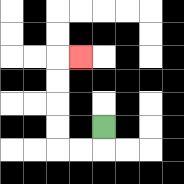{'start': '[4, 5]', 'end': '[3, 2]', 'path_directions': 'D,L,L,U,U,U,U,R', 'path_coordinates': '[[4, 5], [4, 6], [3, 6], [2, 6], [2, 5], [2, 4], [2, 3], [2, 2], [3, 2]]'}